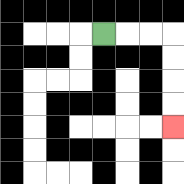{'start': '[4, 1]', 'end': '[7, 5]', 'path_directions': 'R,R,R,D,D,D,D', 'path_coordinates': '[[4, 1], [5, 1], [6, 1], [7, 1], [7, 2], [7, 3], [7, 4], [7, 5]]'}